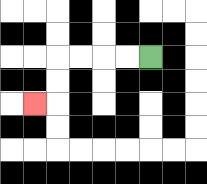{'start': '[6, 2]', 'end': '[1, 4]', 'path_directions': 'L,L,L,L,D,D,L', 'path_coordinates': '[[6, 2], [5, 2], [4, 2], [3, 2], [2, 2], [2, 3], [2, 4], [1, 4]]'}